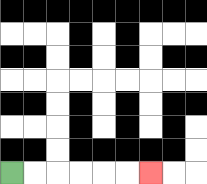{'start': '[0, 7]', 'end': '[6, 7]', 'path_directions': 'R,R,R,R,R,R', 'path_coordinates': '[[0, 7], [1, 7], [2, 7], [3, 7], [4, 7], [5, 7], [6, 7]]'}